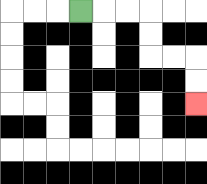{'start': '[3, 0]', 'end': '[8, 4]', 'path_directions': 'R,R,R,D,D,R,R,D,D', 'path_coordinates': '[[3, 0], [4, 0], [5, 0], [6, 0], [6, 1], [6, 2], [7, 2], [8, 2], [8, 3], [8, 4]]'}